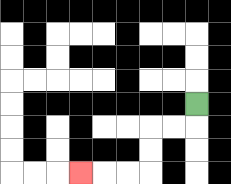{'start': '[8, 4]', 'end': '[3, 7]', 'path_directions': 'D,L,L,D,D,L,L,L', 'path_coordinates': '[[8, 4], [8, 5], [7, 5], [6, 5], [6, 6], [6, 7], [5, 7], [4, 7], [3, 7]]'}